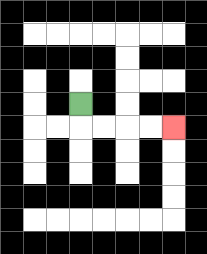{'start': '[3, 4]', 'end': '[7, 5]', 'path_directions': 'D,R,R,R,R', 'path_coordinates': '[[3, 4], [3, 5], [4, 5], [5, 5], [6, 5], [7, 5]]'}